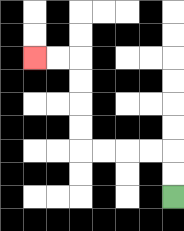{'start': '[7, 8]', 'end': '[1, 2]', 'path_directions': 'U,U,L,L,L,L,U,U,U,U,L,L', 'path_coordinates': '[[7, 8], [7, 7], [7, 6], [6, 6], [5, 6], [4, 6], [3, 6], [3, 5], [3, 4], [3, 3], [3, 2], [2, 2], [1, 2]]'}